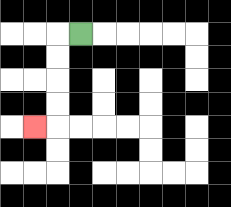{'start': '[3, 1]', 'end': '[1, 5]', 'path_directions': 'L,D,D,D,D,L', 'path_coordinates': '[[3, 1], [2, 1], [2, 2], [2, 3], [2, 4], [2, 5], [1, 5]]'}